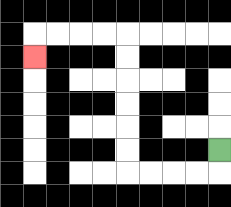{'start': '[9, 6]', 'end': '[1, 2]', 'path_directions': 'D,L,L,L,L,U,U,U,U,U,U,L,L,L,L,D', 'path_coordinates': '[[9, 6], [9, 7], [8, 7], [7, 7], [6, 7], [5, 7], [5, 6], [5, 5], [5, 4], [5, 3], [5, 2], [5, 1], [4, 1], [3, 1], [2, 1], [1, 1], [1, 2]]'}